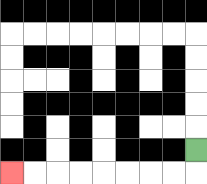{'start': '[8, 6]', 'end': '[0, 7]', 'path_directions': 'D,L,L,L,L,L,L,L,L', 'path_coordinates': '[[8, 6], [8, 7], [7, 7], [6, 7], [5, 7], [4, 7], [3, 7], [2, 7], [1, 7], [0, 7]]'}